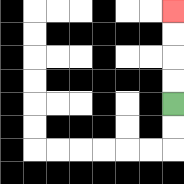{'start': '[7, 4]', 'end': '[7, 0]', 'path_directions': 'U,U,U,U', 'path_coordinates': '[[7, 4], [7, 3], [7, 2], [7, 1], [7, 0]]'}